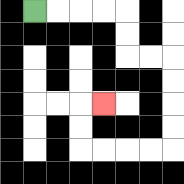{'start': '[1, 0]', 'end': '[4, 4]', 'path_directions': 'R,R,R,R,D,D,R,R,D,D,D,D,L,L,L,L,U,U,R', 'path_coordinates': '[[1, 0], [2, 0], [3, 0], [4, 0], [5, 0], [5, 1], [5, 2], [6, 2], [7, 2], [7, 3], [7, 4], [7, 5], [7, 6], [6, 6], [5, 6], [4, 6], [3, 6], [3, 5], [3, 4], [4, 4]]'}